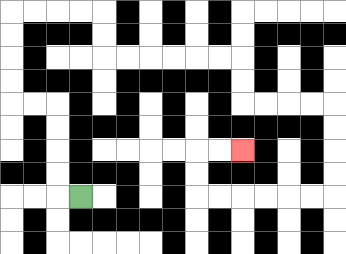{'start': '[3, 8]', 'end': '[10, 6]', 'path_directions': 'L,U,U,U,U,L,L,U,U,U,U,R,R,R,R,D,D,R,R,R,R,R,R,D,D,R,R,R,R,D,D,D,D,L,L,L,L,L,L,U,U,R,R', 'path_coordinates': '[[3, 8], [2, 8], [2, 7], [2, 6], [2, 5], [2, 4], [1, 4], [0, 4], [0, 3], [0, 2], [0, 1], [0, 0], [1, 0], [2, 0], [3, 0], [4, 0], [4, 1], [4, 2], [5, 2], [6, 2], [7, 2], [8, 2], [9, 2], [10, 2], [10, 3], [10, 4], [11, 4], [12, 4], [13, 4], [14, 4], [14, 5], [14, 6], [14, 7], [14, 8], [13, 8], [12, 8], [11, 8], [10, 8], [9, 8], [8, 8], [8, 7], [8, 6], [9, 6], [10, 6]]'}